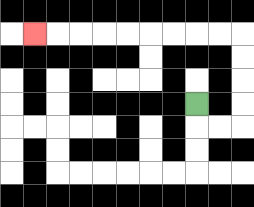{'start': '[8, 4]', 'end': '[1, 1]', 'path_directions': 'D,R,R,U,U,U,U,L,L,L,L,L,L,L,L,L', 'path_coordinates': '[[8, 4], [8, 5], [9, 5], [10, 5], [10, 4], [10, 3], [10, 2], [10, 1], [9, 1], [8, 1], [7, 1], [6, 1], [5, 1], [4, 1], [3, 1], [2, 1], [1, 1]]'}